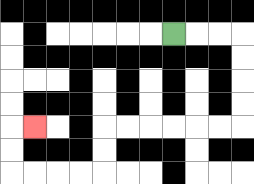{'start': '[7, 1]', 'end': '[1, 5]', 'path_directions': 'R,R,R,D,D,D,D,L,L,L,L,L,L,D,D,L,L,L,L,U,U,R', 'path_coordinates': '[[7, 1], [8, 1], [9, 1], [10, 1], [10, 2], [10, 3], [10, 4], [10, 5], [9, 5], [8, 5], [7, 5], [6, 5], [5, 5], [4, 5], [4, 6], [4, 7], [3, 7], [2, 7], [1, 7], [0, 7], [0, 6], [0, 5], [1, 5]]'}